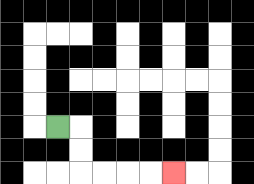{'start': '[2, 5]', 'end': '[7, 7]', 'path_directions': 'R,D,D,R,R,R,R', 'path_coordinates': '[[2, 5], [3, 5], [3, 6], [3, 7], [4, 7], [5, 7], [6, 7], [7, 7]]'}